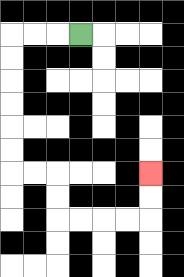{'start': '[3, 1]', 'end': '[6, 7]', 'path_directions': 'L,L,L,D,D,D,D,D,D,R,R,D,D,R,R,R,R,U,U', 'path_coordinates': '[[3, 1], [2, 1], [1, 1], [0, 1], [0, 2], [0, 3], [0, 4], [0, 5], [0, 6], [0, 7], [1, 7], [2, 7], [2, 8], [2, 9], [3, 9], [4, 9], [5, 9], [6, 9], [6, 8], [6, 7]]'}